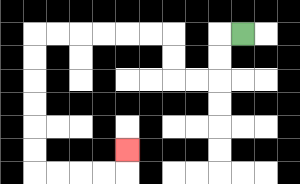{'start': '[10, 1]', 'end': '[5, 6]', 'path_directions': 'L,D,D,L,L,U,U,L,L,L,L,L,L,D,D,D,D,D,D,R,R,R,R,U', 'path_coordinates': '[[10, 1], [9, 1], [9, 2], [9, 3], [8, 3], [7, 3], [7, 2], [7, 1], [6, 1], [5, 1], [4, 1], [3, 1], [2, 1], [1, 1], [1, 2], [1, 3], [1, 4], [1, 5], [1, 6], [1, 7], [2, 7], [3, 7], [4, 7], [5, 7], [5, 6]]'}